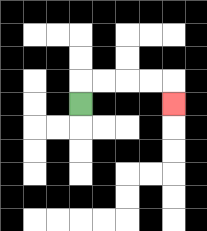{'start': '[3, 4]', 'end': '[7, 4]', 'path_directions': 'U,R,R,R,R,D', 'path_coordinates': '[[3, 4], [3, 3], [4, 3], [5, 3], [6, 3], [7, 3], [7, 4]]'}